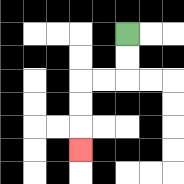{'start': '[5, 1]', 'end': '[3, 6]', 'path_directions': 'D,D,L,L,D,D,D', 'path_coordinates': '[[5, 1], [5, 2], [5, 3], [4, 3], [3, 3], [3, 4], [3, 5], [3, 6]]'}